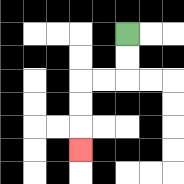{'start': '[5, 1]', 'end': '[3, 6]', 'path_directions': 'D,D,L,L,D,D,D', 'path_coordinates': '[[5, 1], [5, 2], [5, 3], [4, 3], [3, 3], [3, 4], [3, 5], [3, 6]]'}